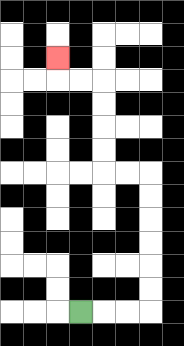{'start': '[3, 13]', 'end': '[2, 2]', 'path_directions': 'R,R,R,U,U,U,U,U,U,L,L,U,U,U,U,L,L,U', 'path_coordinates': '[[3, 13], [4, 13], [5, 13], [6, 13], [6, 12], [6, 11], [6, 10], [6, 9], [6, 8], [6, 7], [5, 7], [4, 7], [4, 6], [4, 5], [4, 4], [4, 3], [3, 3], [2, 3], [2, 2]]'}